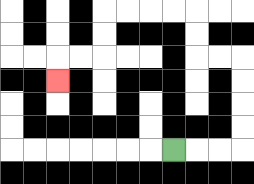{'start': '[7, 6]', 'end': '[2, 3]', 'path_directions': 'R,R,R,U,U,U,U,L,L,U,U,L,L,L,L,D,D,L,L,D', 'path_coordinates': '[[7, 6], [8, 6], [9, 6], [10, 6], [10, 5], [10, 4], [10, 3], [10, 2], [9, 2], [8, 2], [8, 1], [8, 0], [7, 0], [6, 0], [5, 0], [4, 0], [4, 1], [4, 2], [3, 2], [2, 2], [2, 3]]'}